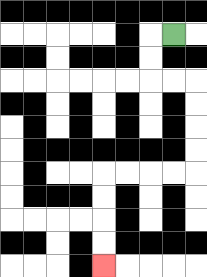{'start': '[7, 1]', 'end': '[4, 11]', 'path_directions': 'L,D,D,R,R,D,D,D,D,L,L,L,L,D,D,D,D', 'path_coordinates': '[[7, 1], [6, 1], [6, 2], [6, 3], [7, 3], [8, 3], [8, 4], [8, 5], [8, 6], [8, 7], [7, 7], [6, 7], [5, 7], [4, 7], [4, 8], [4, 9], [4, 10], [4, 11]]'}